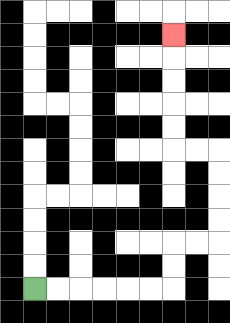{'start': '[1, 12]', 'end': '[7, 1]', 'path_directions': 'R,R,R,R,R,R,U,U,R,R,U,U,U,U,L,L,U,U,U,U,U', 'path_coordinates': '[[1, 12], [2, 12], [3, 12], [4, 12], [5, 12], [6, 12], [7, 12], [7, 11], [7, 10], [8, 10], [9, 10], [9, 9], [9, 8], [9, 7], [9, 6], [8, 6], [7, 6], [7, 5], [7, 4], [7, 3], [7, 2], [7, 1]]'}